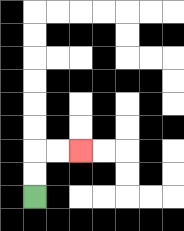{'start': '[1, 8]', 'end': '[3, 6]', 'path_directions': 'U,U,R,R', 'path_coordinates': '[[1, 8], [1, 7], [1, 6], [2, 6], [3, 6]]'}